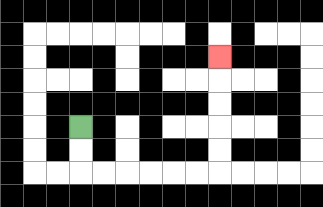{'start': '[3, 5]', 'end': '[9, 2]', 'path_directions': 'D,D,R,R,R,R,R,R,U,U,U,U,U', 'path_coordinates': '[[3, 5], [3, 6], [3, 7], [4, 7], [5, 7], [6, 7], [7, 7], [8, 7], [9, 7], [9, 6], [9, 5], [9, 4], [9, 3], [9, 2]]'}